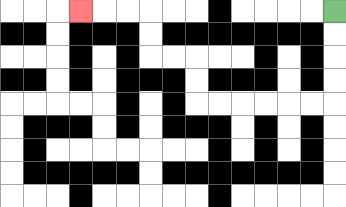{'start': '[14, 0]', 'end': '[3, 0]', 'path_directions': 'D,D,D,D,L,L,L,L,L,L,U,U,L,L,U,U,L,L,L', 'path_coordinates': '[[14, 0], [14, 1], [14, 2], [14, 3], [14, 4], [13, 4], [12, 4], [11, 4], [10, 4], [9, 4], [8, 4], [8, 3], [8, 2], [7, 2], [6, 2], [6, 1], [6, 0], [5, 0], [4, 0], [3, 0]]'}